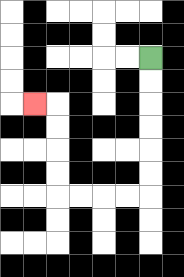{'start': '[6, 2]', 'end': '[1, 4]', 'path_directions': 'D,D,D,D,D,D,L,L,L,L,U,U,U,U,L', 'path_coordinates': '[[6, 2], [6, 3], [6, 4], [6, 5], [6, 6], [6, 7], [6, 8], [5, 8], [4, 8], [3, 8], [2, 8], [2, 7], [2, 6], [2, 5], [2, 4], [1, 4]]'}